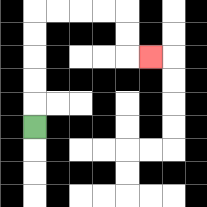{'start': '[1, 5]', 'end': '[6, 2]', 'path_directions': 'U,U,U,U,U,R,R,R,R,D,D,R', 'path_coordinates': '[[1, 5], [1, 4], [1, 3], [1, 2], [1, 1], [1, 0], [2, 0], [3, 0], [4, 0], [5, 0], [5, 1], [5, 2], [6, 2]]'}